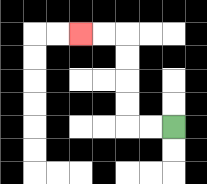{'start': '[7, 5]', 'end': '[3, 1]', 'path_directions': 'L,L,U,U,U,U,L,L', 'path_coordinates': '[[7, 5], [6, 5], [5, 5], [5, 4], [5, 3], [5, 2], [5, 1], [4, 1], [3, 1]]'}